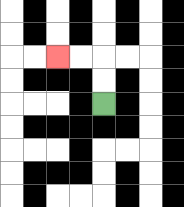{'start': '[4, 4]', 'end': '[2, 2]', 'path_directions': 'U,U,L,L', 'path_coordinates': '[[4, 4], [4, 3], [4, 2], [3, 2], [2, 2]]'}